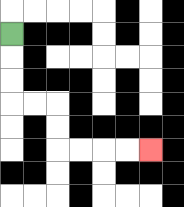{'start': '[0, 1]', 'end': '[6, 6]', 'path_directions': 'D,D,D,R,R,D,D,R,R,R,R', 'path_coordinates': '[[0, 1], [0, 2], [0, 3], [0, 4], [1, 4], [2, 4], [2, 5], [2, 6], [3, 6], [4, 6], [5, 6], [6, 6]]'}